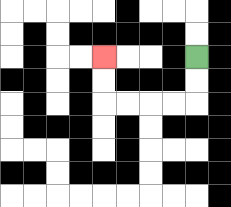{'start': '[8, 2]', 'end': '[4, 2]', 'path_directions': 'D,D,L,L,L,L,U,U', 'path_coordinates': '[[8, 2], [8, 3], [8, 4], [7, 4], [6, 4], [5, 4], [4, 4], [4, 3], [4, 2]]'}